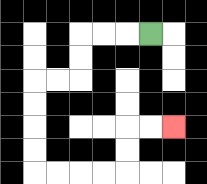{'start': '[6, 1]', 'end': '[7, 5]', 'path_directions': 'L,L,L,D,D,L,L,D,D,D,D,R,R,R,R,U,U,R,R', 'path_coordinates': '[[6, 1], [5, 1], [4, 1], [3, 1], [3, 2], [3, 3], [2, 3], [1, 3], [1, 4], [1, 5], [1, 6], [1, 7], [2, 7], [3, 7], [4, 7], [5, 7], [5, 6], [5, 5], [6, 5], [7, 5]]'}